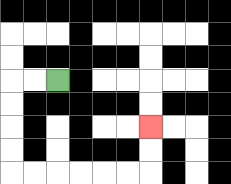{'start': '[2, 3]', 'end': '[6, 5]', 'path_directions': 'L,L,D,D,D,D,R,R,R,R,R,R,U,U', 'path_coordinates': '[[2, 3], [1, 3], [0, 3], [0, 4], [0, 5], [0, 6], [0, 7], [1, 7], [2, 7], [3, 7], [4, 7], [5, 7], [6, 7], [6, 6], [6, 5]]'}